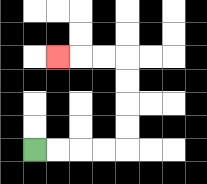{'start': '[1, 6]', 'end': '[2, 2]', 'path_directions': 'R,R,R,R,U,U,U,U,L,L,L', 'path_coordinates': '[[1, 6], [2, 6], [3, 6], [4, 6], [5, 6], [5, 5], [5, 4], [5, 3], [5, 2], [4, 2], [3, 2], [2, 2]]'}